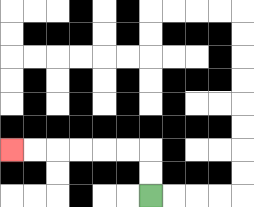{'start': '[6, 8]', 'end': '[0, 6]', 'path_directions': 'U,U,L,L,L,L,L,L', 'path_coordinates': '[[6, 8], [6, 7], [6, 6], [5, 6], [4, 6], [3, 6], [2, 6], [1, 6], [0, 6]]'}